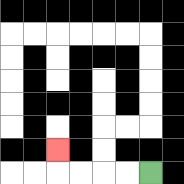{'start': '[6, 7]', 'end': '[2, 6]', 'path_directions': 'L,L,L,L,U', 'path_coordinates': '[[6, 7], [5, 7], [4, 7], [3, 7], [2, 7], [2, 6]]'}